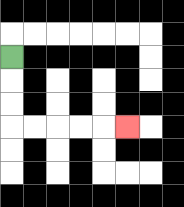{'start': '[0, 2]', 'end': '[5, 5]', 'path_directions': 'D,D,D,R,R,R,R,R', 'path_coordinates': '[[0, 2], [0, 3], [0, 4], [0, 5], [1, 5], [2, 5], [3, 5], [4, 5], [5, 5]]'}